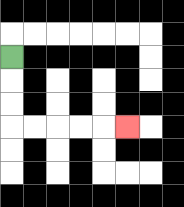{'start': '[0, 2]', 'end': '[5, 5]', 'path_directions': 'D,D,D,R,R,R,R,R', 'path_coordinates': '[[0, 2], [0, 3], [0, 4], [0, 5], [1, 5], [2, 5], [3, 5], [4, 5], [5, 5]]'}